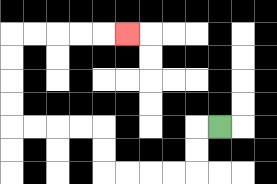{'start': '[9, 5]', 'end': '[5, 1]', 'path_directions': 'L,D,D,L,L,L,L,U,U,L,L,L,L,U,U,U,U,R,R,R,R,R', 'path_coordinates': '[[9, 5], [8, 5], [8, 6], [8, 7], [7, 7], [6, 7], [5, 7], [4, 7], [4, 6], [4, 5], [3, 5], [2, 5], [1, 5], [0, 5], [0, 4], [0, 3], [0, 2], [0, 1], [1, 1], [2, 1], [3, 1], [4, 1], [5, 1]]'}